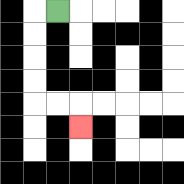{'start': '[2, 0]', 'end': '[3, 5]', 'path_directions': 'L,D,D,D,D,R,R,D', 'path_coordinates': '[[2, 0], [1, 0], [1, 1], [1, 2], [1, 3], [1, 4], [2, 4], [3, 4], [3, 5]]'}